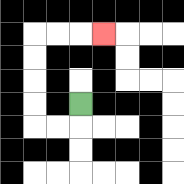{'start': '[3, 4]', 'end': '[4, 1]', 'path_directions': 'D,L,L,U,U,U,U,R,R,R', 'path_coordinates': '[[3, 4], [3, 5], [2, 5], [1, 5], [1, 4], [1, 3], [1, 2], [1, 1], [2, 1], [3, 1], [4, 1]]'}